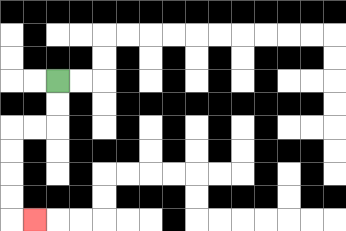{'start': '[2, 3]', 'end': '[1, 9]', 'path_directions': 'D,D,L,L,D,D,D,D,R', 'path_coordinates': '[[2, 3], [2, 4], [2, 5], [1, 5], [0, 5], [0, 6], [0, 7], [0, 8], [0, 9], [1, 9]]'}